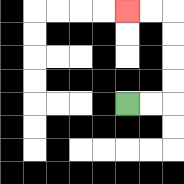{'start': '[5, 4]', 'end': '[5, 0]', 'path_directions': 'R,R,U,U,U,U,L,L', 'path_coordinates': '[[5, 4], [6, 4], [7, 4], [7, 3], [7, 2], [7, 1], [7, 0], [6, 0], [5, 0]]'}